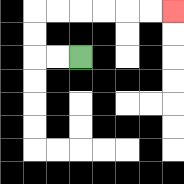{'start': '[3, 2]', 'end': '[7, 0]', 'path_directions': 'L,L,U,U,R,R,R,R,R,R', 'path_coordinates': '[[3, 2], [2, 2], [1, 2], [1, 1], [1, 0], [2, 0], [3, 0], [4, 0], [5, 0], [6, 0], [7, 0]]'}